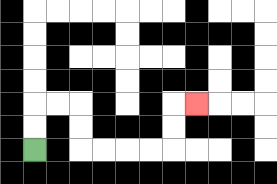{'start': '[1, 6]', 'end': '[8, 4]', 'path_directions': 'U,U,R,R,D,D,R,R,R,R,U,U,R', 'path_coordinates': '[[1, 6], [1, 5], [1, 4], [2, 4], [3, 4], [3, 5], [3, 6], [4, 6], [5, 6], [6, 6], [7, 6], [7, 5], [7, 4], [8, 4]]'}